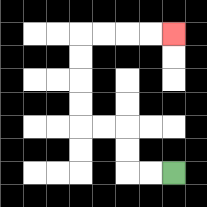{'start': '[7, 7]', 'end': '[7, 1]', 'path_directions': 'L,L,U,U,L,L,U,U,U,U,R,R,R,R', 'path_coordinates': '[[7, 7], [6, 7], [5, 7], [5, 6], [5, 5], [4, 5], [3, 5], [3, 4], [3, 3], [3, 2], [3, 1], [4, 1], [5, 1], [6, 1], [7, 1]]'}